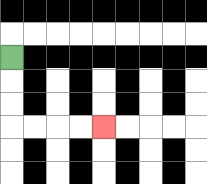{'start': '[0, 2]', 'end': '[4, 5]', 'path_directions': 'D,D,D,R,R,R,R', 'path_coordinates': '[[0, 2], [0, 3], [0, 4], [0, 5], [1, 5], [2, 5], [3, 5], [4, 5]]'}